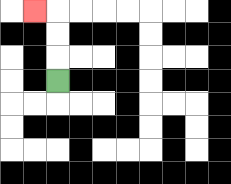{'start': '[2, 3]', 'end': '[1, 0]', 'path_directions': 'U,U,U,L', 'path_coordinates': '[[2, 3], [2, 2], [2, 1], [2, 0], [1, 0]]'}